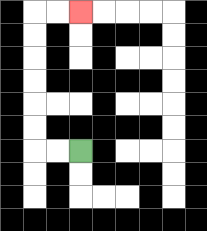{'start': '[3, 6]', 'end': '[3, 0]', 'path_directions': 'L,L,U,U,U,U,U,U,R,R', 'path_coordinates': '[[3, 6], [2, 6], [1, 6], [1, 5], [1, 4], [1, 3], [1, 2], [1, 1], [1, 0], [2, 0], [3, 0]]'}